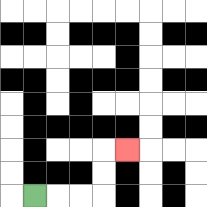{'start': '[1, 8]', 'end': '[5, 6]', 'path_directions': 'R,R,R,U,U,R', 'path_coordinates': '[[1, 8], [2, 8], [3, 8], [4, 8], [4, 7], [4, 6], [5, 6]]'}